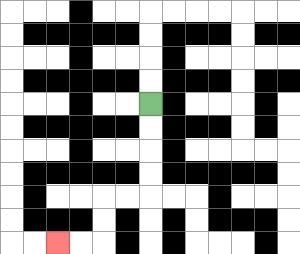{'start': '[6, 4]', 'end': '[2, 10]', 'path_directions': 'D,D,D,D,L,L,D,D,L,L', 'path_coordinates': '[[6, 4], [6, 5], [6, 6], [6, 7], [6, 8], [5, 8], [4, 8], [4, 9], [4, 10], [3, 10], [2, 10]]'}